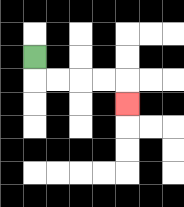{'start': '[1, 2]', 'end': '[5, 4]', 'path_directions': 'D,R,R,R,R,D', 'path_coordinates': '[[1, 2], [1, 3], [2, 3], [3, 3], [4, 3], [5, 3], [5, 4]]'}